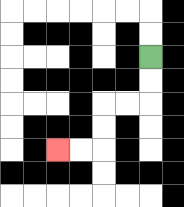{'start': '[6, 2]', 'end': '[2, 6]', 'path_directions': 'D,D,L,L,D,D,L,L', 'path_coordinates': '[[6, 2], [6, 3], [6, 4], [5, 4], [4, 4], [4, 5], [4, 6], [3, 6], [2, 6]]'}